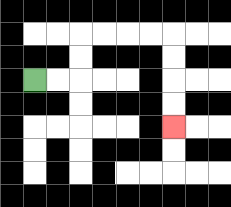{'start': '[1, 3]', 'end': '[7, 5]', 'path_directions': 'R,R,U,U,R,R,R,R,D,D,D,D', 'path_coordinates': '[[1, 3], [2, 3], [3, 3], [3, 2], [3, 1], [4, 1], [5, 1], [6, 1], [7, 1], [7, 2], [7, 3], [7, 4], [7, 5]]'}